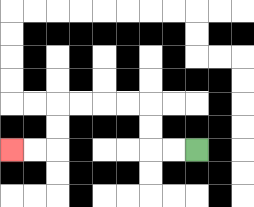{'start': '[8, 6]', 'end': '[0, 6]', 'path_directions': 'L,L,U,U,L,L,L,L,D,D,L,L', 'path_coordinates': '[[8, 6], [7, 6], [6, 6], [6, 5], [6, 4], [5, 4], [4, 4], [3, 4], [2, 4], [2, 5], [2, 6], [1, 6], [0, 6]]'}